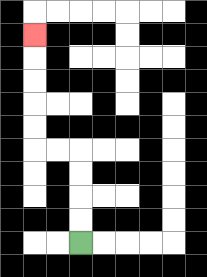{'start': '[3, 10]', 'end': '[1, 1]', 'path_directions': 'U,U,U,U,L,L,U,U,U,U,U', 'path_coordinates': '[[3, 10], [3, 9], [3, 8], [3, 7], [3, 6], [2, 6], [1, 6], [1, 5], [1, 4], [1, 3], [1, 2], [1, 1]]'}